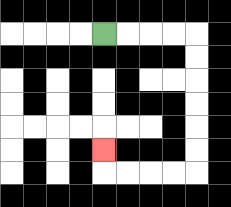{'start': '[4, 1]', 'end': '[4, 6]', 'path_directions': 'R,R,R,R,D,D,D,D,D,D,L,L,L,L,U', 'path_coordinates': '[[4, 1], [5, 1], [6, 1], [7, 1], [8, 1], [8, 2], [8, 3], [8, 4], [8, 5], [8, 6], [8, 7], [7, 7], [6, 7], [5, 7], [4, 7], [4, 6]]'}